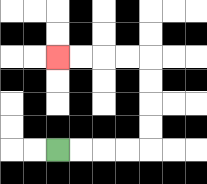{'start': '[2, 6]', 'end': '[2, 2]', 'path_directions': 'R,R,R,R,U,U,U,U,L,L,L,L', 'path_coordinates': '[[2, 6], [3, 6], [4, 6], [5, 6], [6, 6], [6, 5], [6, 4], [6, 3], [6, 2], [5, 2], [4, 2], [3, 2], [2, 2]]'}